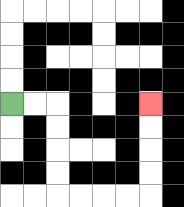{'start': '[0, 4]', 'end': '[6, 4]', 'path_directions': 'R,R,D,D,D,D,R,R,R,R,U,U,U,U', 'path_coordinates': '[[0, 4], [1, 4], [2, 4], [2, 5], [2, 6], [2, 7], [2, 8], [3, 8], [4, 8], [5, 8], [6, 8], [6, 7], [6, 6], [6, 5], [6, 4]]'}